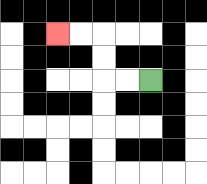{'start': '[6, 3]', 'end': '[2, 1]', 'path_directions': 'L,L,U,U,L,L', 'path_coordinates': '[[6, 3], [5, 3], [4, 3], [4, 2], [4, 1], [3, 1], [2, 1]]'}